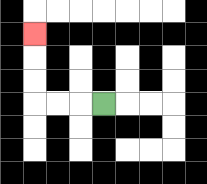{'start': '[4, 4]', 'end': '[1, 1]', 'path_directions': 'L,L,L,U,U,U', 'path_coordinates': '[[4, 4], [3, 4], [2, 4], [1, 4], [1, 3], [1, 2], [1, 1]]'}